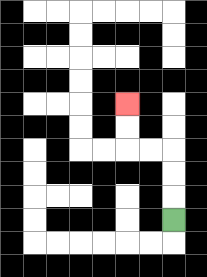{'start': '[7, 9]', 'end': '[5, 4]', 'path_directions': 'U,U,U,L,L,U,U', 'path_coordinates': '[[7, 9], [7, 8], [7, 7], [7, 6], [6, 6], [5, 6], [5, 5], [5, 4]]'}